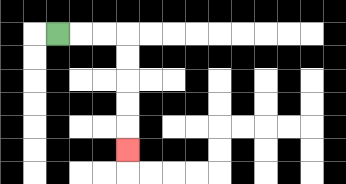{'start': '[2, 1]', 'end': '[5, 6]', 'path_directions': 'R,R,R,D,D,D,D,D', 'path_coordinates': '[[2, 1], [3, 1], [4, 1], [5, 1], [5, 2], [5, 3], [5, 4], [5, 5], [5, 6]]'}